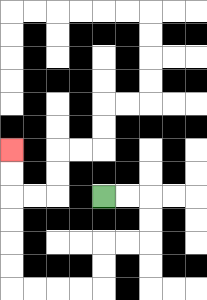{'start': '[4, 8]', 'end': '[0, 6]', 'path_directions': 'R,R,D,D,L,L,D,D,L,L,L,L,U,U,U,U,U,U', 'path_coordinates': '[[4, 8], [5, 8], [6, 8], [6, 9], [6, 10], [5, 10], [4, 10], [4, 11], [4, 12], [3, 12], [2, 12], [1, 12], [0, 12], [0, 11], [0, 10], [0, 9], [0, 8], [0, 7], [0, 6]]'}